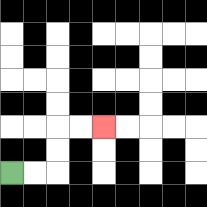{'start': '[0, 7]', 'end': '[4, 5]', 'path_directions': 'R,R,U,U,R,R', 'path_coordinates': '[[0, 7], [1, 7], [2, 7], [2, 6], [2, 5], [3, 5], [4, 5]]'}